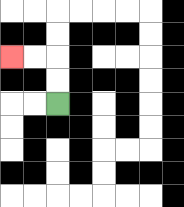{'start': '[2, 4]', 'end': '[0, 2]', 'path_directions': 'U,U,L,L', 'path_coordinates': '[[2, 4], [2, 3], [2, 2], [1, 2], [0, 2]]'}